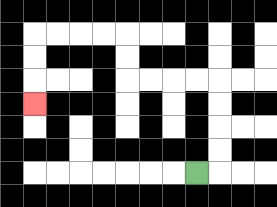{'start': '[8, 7]', 'end': '[1, 4]', 'path_directions': 'R,U,U,U,U,L,L,L,L,U,U,L,L,L,L,D,D,D', 'path_coordinates': '[[8, 7], [9, 7], [9, 6], [9, 5], [9, 4], [9, 3], [8, 3], [7, 3], [6, 3], [5, 3], [5, 2], [5, 1], [4, 1], [3, 1], [2, 1], [1, 1], [1, 2], [1, 3], [1, 4]]'}